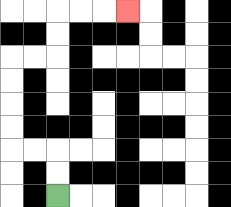{'start': '[2, 8]', 'end': '[5, 0]', 'path_directions': 'U,U,L,L,U,U,U,U,R,R,U,U,R,R,R', 'path_coordinates': '[[2, 8], [2, 7], [2, 6], [1, 6], [0, 6], [0, 5], [0, 4], [0, 3], [0, 2], [1, 2], [2, 2], [2, 1], [2, 0], [3, 0], [4, 0], [5, 0]]'}